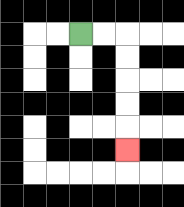{'start': '[3, 1]', 'end': '[5, 6]', 'path_directions': 'R,R,D,D,D,D,D', 'path_coordinates': '[[3, 1], [4, 1], [5, 1], [5, 2], [5, 3], [5, 4], [5, 5], [5, 6]]'}